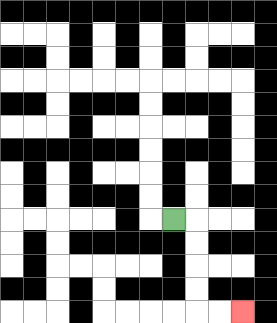{'start': '[7, 9]', 'end': '[10, 13]', 'path_directions': 'R,D,D,D,D,R,R', 'path_coordinates': '[[7, 9], [8, 9], [8, 10], [8, 11], [8, 12], [8, 13], [9, 13], [10, 13]]'}